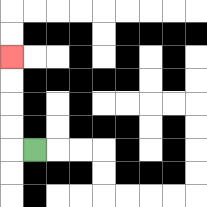{'start': '[1, 6]', 'end': '[0, 2]', 'path_directions': 'L,U,U,U,U', 'path_coordinates': '[[1, 6], [0, 6], [0, 5], [0, 4], [0, 3], [0, 2]]'}